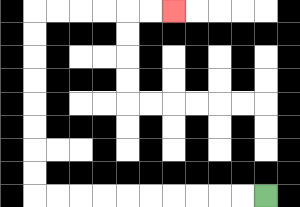{'start': '[11, 8]', 'end': '[7, 0]', 'path_directions': 'L,L,L,L,L,L,L,L,L,L,U,U,U,U,U,U,U,U,R,R,R,R,R,R', 'path_coordinates': '[[11, 8], [10, 8], [9, 8], [8, 8], [7, 8], [6, 8], [5, 8], [4, 8], [3, 8], [2, 8], [1, 8], [1, 7], [1, 6], [1, 5], [1, 4], [1, 3], [1, 2], [1, 1], [1, 0], [2, 0], [3, 0], [4, 0], [5, 0], [6, 0], [7, 0]]'}